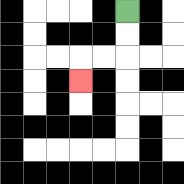{'start': '[5, 0]', 'end': '[3, 3]', 'path_directions': 'D,D,L,L,D', 'path_coordinates': '[[5, 0], [5, 1], [5, 2], [4, 2], [3, 2], [3, 3]]'}